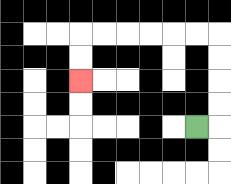{'start': '[8, 5]', 'end': '[3, 3]', 'path_directions': 'R,U,U,U,U,L,L,L,L,L,L,D,D', 'path_coordinates': '[[8, 5], [9, 5], [9, 4], [9, 3], [9, 2], [9, 1], [8, 1], [7, 1], [6, 1], [5, 1], [4, 1], [3, 1], [3, 2], [3, 3]]'}